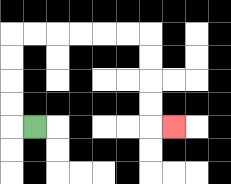{'start': '[1, 5]', 'end': '[7, 5]', 'path_directions': 'L,U,U,U,U,R,R,R,R,R,R,D,D,D,D,R', 'path_coordinates': '[[1, 5], [0, 5], [0, 4], [0, 3], [0, 2], [0, 1], [1, 1], [2, 1], [3, 1], [4, 1], [5, 1], [6, 1], [6, 2], [6, 3], [6, 4], [6, 5], [7, 5]]'}